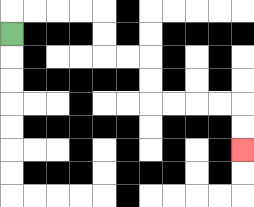{'start': '[0, 1]', 'end': '[10, 6]', 'path_directions': 'U,R,R,R,R,D,D,R,R,D,D,R,R,R,R,D,D', 'path_coordinates': '[[0, 1], [0, 0], [1, 0], [2, 0], [3, 0], [4, 0], [4, 1], [4, 2], [5, 2], [6, 2], [6, 3], [6, 4], [7, 4], [8, 4], [9, 4], [10, 4], [10, 5], [10, 6]]'}